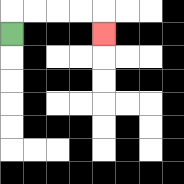{'start': '[0, 1]', 'end': '[4, 1]', 'path_directions': 'U,R,R,R,R,D', 'path_coordinates': '[[0, 1], [0, 0], [1, 0], [2, 0], [3, 0], [4, 0], [4, 1]]'}